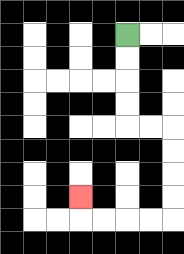{'start': '[5, 1]', 'end': '[3, 8]', 'path_directions': 'D,D,D,D,R,R,D,D,D,D,L,L,L,L,U', 'path_coordinates': '[[5, 1], [5, 2], [5, 3], [5, 4], [5, 5], [6, 5], [7, 5], [7, 6], [7, 7], [7, 8], [7, 9], [6, 9], [5, 9], [4, 9], [3, 9], [3, 8]]'}